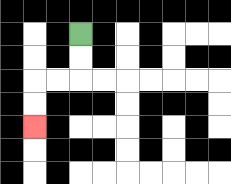{'start': '[3, 1]', 'end': '[1, 5]', 'path_directions': 'D,D,L,L,D,D', 'path_coordinates': '[[3, 1], [3, 2], [3, 3], [2, 3], [1, 3], [1, 4], [1, 5]]'}